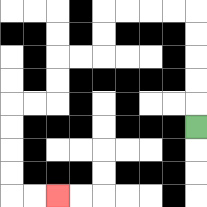{'start': '[8, 5]', 'end': '[2, 8]', 'path_directions': 'U,U,U,U,U,L,L,L,L,D,D,L,L,D,D,L,L,D,D,D,D,R,R', 'path_coordinates': '[[8, 5], [8, 4], [8, 3], [8, 2], [8, 1], [8, 0], [7, 0], [6, 0], [5, 0], [4, 0], [4, 1], [4, 2], [3, 2], [2, 2], [2, 3], [2, 4], [1, 4], [0, 4], [0, 5], [0, 6], [0, 7], [0, 8], [1, 8], [2, 8]]'}